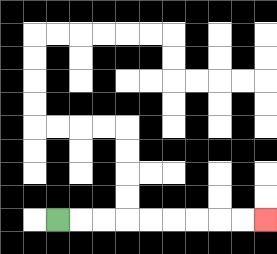{'start': '[2, 9]', 'end': '[11, 9]', 'path_directions': 'R,R,R,R,R,R,R,R,R', 'path_coordinates': '[[2, 9], [3, 9], [4, 9], [5, 9], [6, 9], [7, 9], [8, 9], [9, 9], [10, 9], [11, 9]]'}